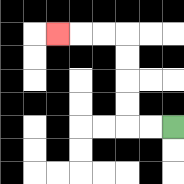{'start': '[7, 5]', 'end': '[2, 1]', 'path_directions': 'L,L,U,U,U,U,L,L,L', 'path_coordinates': '[[7, 5], [6, 5], [5, 5], [5, 4], [5, 3], [5, 2], [5, 1], [4, 1], [3, 1], [2, 1]]'}